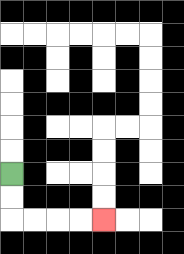{'start': '[0, 7]', 'end': '[4, 9]', 'path_directions': 'D,D,R,R,R,R', 'path_coordinates': '[[0, 7], [0, 8], [0, 9], [1, 9], [2, 9], [3, 9], [4, 9]]'}